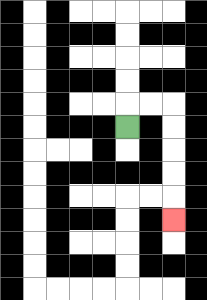{'start': '[5, 5]', 'end': '[7, 9]', 'path_directions': 'U,R,R,D,D,D,D,D', 'path_coordinates': '[[5, 5], [5, 4], [6, 4], [7, 4], [7, 5], [7, 6], [7, 7], [7, 8], [7, 9]]'}